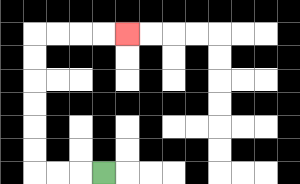{'start': '[4, 7]', 'end': '[5, 1]', 'path_directions': 'L,L,L,U,U,U,U,U,U,R,R,R,R', 'path_coordinates': '[[4, 7], [3, 7], [2, 7], [1, 7], [1, 6], [1, 5], [1, 4], [1, 3], [1, 2], [1, 1], [2, 1], [3, 1], [4, 1], [5, 1]]'}